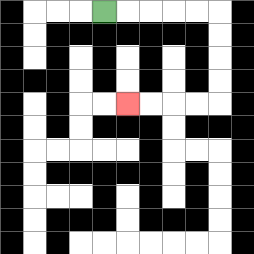{'start': '[4, 0]', 'end': '[5, 4]', 'path_directions': 'R,R,R,R,R,D,D,D,D,L,L,L,L', 'path_coordinates': '[[4, 0], [5, 0], [6, 0], [7, 0], [8, 0], [9, 0], [9, 1], [9, 2], [9, 3], [9, 4], [8, 4], [7, 4], [6, 4], [5, 4]]'}